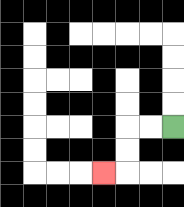{'start': '[7, 5]', 'end': '[4, 7]', 'path_directions': 'L,L,D,D,L', 'path_coordinates': '[[7, 5], [6, 5], [5, 5], [5, 6], [5, 7], [4, 7]]'}